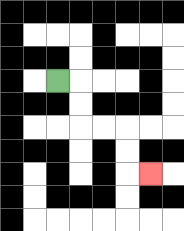{'start': '[2, 3]', 'end': '[6, 7]', 'path_directions': 'R,D,D,R,R,D,D,R', 'path_coordinates': '[[2, 3], [3, 3], [3, 4], [3, 5], [4, 5], [5, 5], [5, 6], [5, 7], [6, 7]]'}